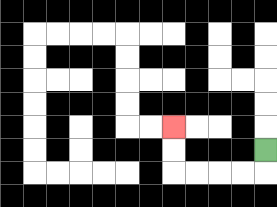{'start': '[11, 6]', 'end': '[7, 5]', 'path_directions': 'D,L,L,L,L,U,U', 'path_coordinates': '[[11, 6], [11, 7], [10, 7], [9, 7], [8, 7], [7, 7], [7, 6], [7, 5]]'}